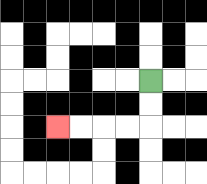{'start': '[6, 3]', 'end': '[2, 5]', 'path_directions': 'D,D,L,L,L,L', 'path_coordinates': '[[6, 3], [6, 4], [6, 5], [5, 5], [4, 5], [3, 5], [2, 5]]'}